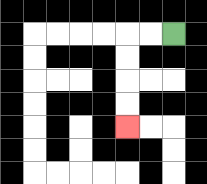{'start': '[7, 1]', 'end': '[5, 5]', 'path_directions': 'L,L,D,D,D,D', 'path_coordinates': '[[7, 1], [6, 1], [5, 1], [5, 2], [5, 3], [5, 4], [5, 5]]'}